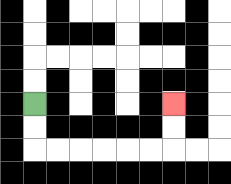{'start': '[1, 4]', 'end': '[7, 4]', 'path_directions': 'D,D,R,R,R,R,R,R,U,U', 'path_coordinates': '[[1, 4], [1, 5], [1, 6], [2, 6], [3, 6], [4, 6], [5, 6], [6, 6], [7, 6], [7, 5], [7, 4]]'}